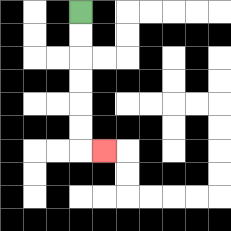{'start': '[3, 0]', 'end': '[4, 6]', 'path_directions': 'D,D,D,D,D,D,R', 'path_coordinates': '[[3, 0], [3, 1], [3, 2], [3, 3], [3, 4], [3, 5], [3, 6], [4, 6]]'}